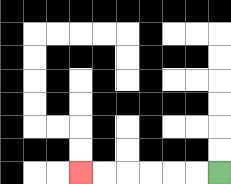{'start': '[9, 7]', 'end': '[3, 7]', 'path_directions': 'L,L,L,L,L,L', 'path_coordinates': '[[9, 7], [8, 7], [7, 7], [6, 7], [5, 7], [4, 7], [3, 7]]'}